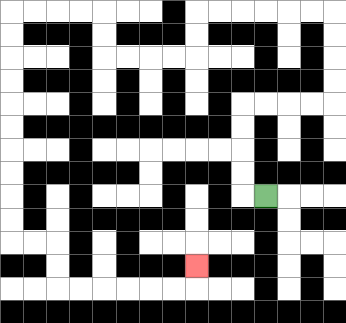{'start': '[11, 8]', 'end': '[8, 11]', 'path_directions': 'L,U,U,U,U,R,R,R,R,U,U,U,U,L,L,L,L,L,L,D,D,L,L,L,L,U,U,L,L,L,L,D,D,D,D,D,D,D,D,D,D,R,R,D,D,R,R,R,R,R,R,U', 'path_coordinates': '[[11, 8], [10, 8], [10, 7], [10, 6], [10, 5], [10, 4], [11, 4], [12, 4], [13, 4], [14, 4], [14, 3], [14, 2], [14, 1], [14, 0], [13, 0], [12, 0], [11, 0], [10, 0], [9, 0], [8, 0], [8, 1], [8, 2], [7, 2], [6, 2], [5, 2], [4, 2], [4, 1], [4, 0], [3, 0], [2, 0], [1, 0], [0, 0], [0, 1], [0, 2], [0, 3], [0, 4], [0, 5], [0, 6], [0, 7], [0, 8], [0, 9], [0, 10], [1, 10], [2, 10], [2, 11], [2, 12], [3, 12], [4, 12], [5, 12], [6, 12], [7, 12], [8, 12], [8, 11]]'}